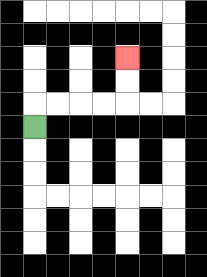{'start': '[1, 5]', 'end': '[5, 2]', 'path_directions': 'U,R,R,R,R,U,U', 'path_coordinates': '[[1, 5], [1, 4], [2, 4], [3, 4], [4, 4], [5, 4], [5, 3], [5, 2]]'}